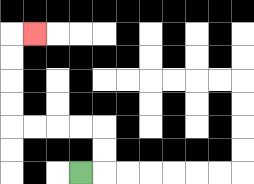{'start': '[3, 7]', 'end': '[1, 1]', 'path_directions': 'R,U,U,L,L,L,L,U,U,U,U,R', 'path_coordinates': '[[3, 7], [4, 7], [4, 6], [4, 5], [3, 5], [2, 5], [1, 5], [0, 5], [0, 4], [0, 3], [0, 2], [0, 1], [1, 1]]'}